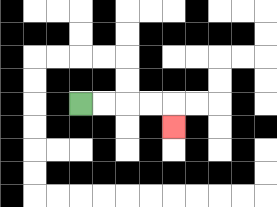{'start': '[3, 4]', 'end': '[7, 5]', 'path_directions': 'R,R,R,R,D', 'path_coordinates': '[[3, 4], [4, 4], [5, 4], [6, 4], [7, 4], [7, 5]]'}